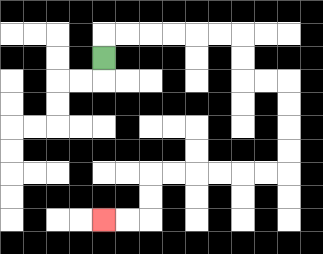{'start': '[4, 2]', 'end': '[4, 9]', 'path_directions': 'U,R,R,R,R,R,R,D,D,R,R,D,D,D,D,L,L,L,L,L,L,D,D,L,L', 'path_coordinates': '[[4, 2], [4, 1], [5, 1], [6, 1], [7, 1], [8, 1], [9, 1], [10, 1], [10, 2], [10, 3], [11, 3], [12, 3], [12, 4], [12, 5], [12, 6], [12, 7], [11, 7], [10, 7], [9, 7], [8, 7], [7, 7], [6, 7], [6, 8], [6, 9], [5, 9], [4, 9]]'}